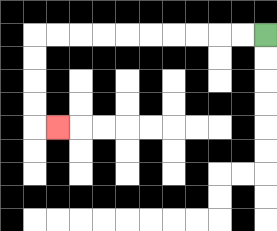{'start': '[11, 1]', 'end': '[2, 5]', 'path_directions': 'L,L,L,L,L,L,L,L,L,L,D,D,D,D,R', 'path_coordinates': '[[11, 1], [10, 1], [9, 1], [8, 1], [7, 1], [6, 1], [5, 1], [4, 1], [3, 1], [2, 1], [1, 1], [1, 2], [1, 3], [1, 4], [1, 5], [2, 5]]'}